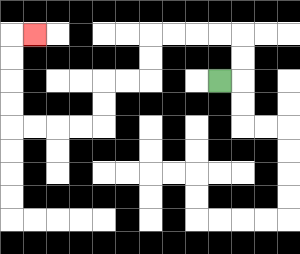{'start': '[9, 3]', 'end': '[1, 1]', 'path_directions': 'R,U,U,L,L,L,L,D,D,L,L,D,D,L,L,L,L,U,U,U,U,R', 'path_coordinates': '[[9, 3], [10, 3], [10, 2], [10, 1], [9, 1], [8, 1], [7, 1], [6, 1], [6, 2], [6, 3], [5, 3], [4, 3], [4, 4], [4, 5], [3, 5], [2, 5], [1, 5], [0, 5], [0, 4], [0, 3], [0, 2], [0, 1], [1, 1]]'}